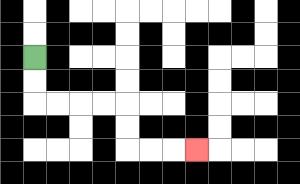{'start': '[1, 2]', 'end': '[8, 6]', 'path_directions': 'D,D,R,R,R,R,D,D,R,R,R', 'path_coordinates': '[[1, 2], [1, 3], [1, 4], [2, 4], [3, 4], [4, 4], [5, 4], [5, 5], [5, 6], [6, 6], [7, 6], [8, 6]]'}